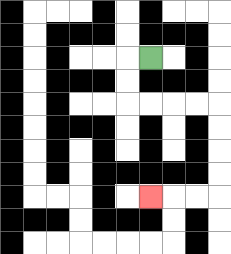{'start': '[6, 2]', 'end': '[6, 8]', 'path_directions': 'L,D,D,R,R,R,R,D,D,D,D,L,L,L', 'path_coordinates': '[[6, 2], [5, 2], [5, 3], [5, 4], [6, 4], [7, 4], [8, 4], [9, 4], [9, 5], [9, 6], [9, 7], [9, 8], [8, 8], [7, 8], [6, 8]]'}